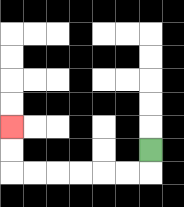{'start': '[6, 6]', 'end': '[0, 5]', 'path_directions': 'D,L,L,L,L,L,L,U,U', 'path_coordinates': '[[6, 6], [6, 7], [5, 7], [4, 7], [3, 7], [2, 7], [1, 7], [0, 7], [0, 6], [0, 5]]'}